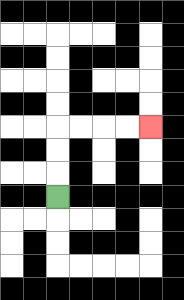{'start': '[2, 8]', 'end': '[6, 5]', 'path_directions': 'U,U,U,R,R,R,R', 'path_coordinates': '[[2, 8], [2, 7], [2, 6], [2, 5], [3, 5], [4, 5], [5, 5], [6, 5]]'}